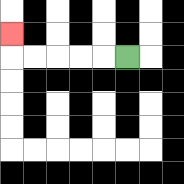{'start': '[5, 2]', 'end': '[0, 1]', 'path_directions': 'L,L,L,L,L,U', 'path_coordinates': '[[5, 2], [4, 2], [3, 2], [2, 2], [1, 2], [0, 2], [0, 1]]'}